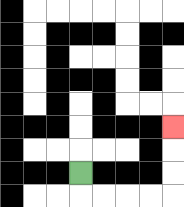{'start': '[3, 7]', 'end': '[7, 5]', 'path_directions': 'D,R,R,R,R,U,U,U', 'path_coordinates': '[[3, 7], [3, 8], [4, 8], [5, 8], [6, 8], [7, 8], [7, 7], [7, 6], [7, 5]]'}